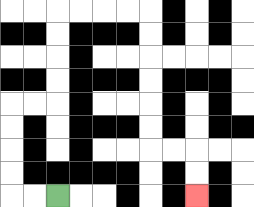{'start': '[2, 8]', 'end': '[8, 8]', 'path_directions': 'L,L,U,U,U,U,R,R,U,U,U,U,R,R,R,R,D,D,D,D,D,D,R,R,D,D', 'path_coordinates': '[[2, 8], [1, 8], [0, 8], [0, 7], [0, 6], [0, 5], [0, 4], [1, 4], [2, 4], [2, 3], [2, 2], [2, 1], [2, 0], [3, 0], [4, 0], [5, 0], [6, 0], [6, 1], [6, 2], [6, 3], [6, 4], [6, 5], [6, 6], [7, 6], [8, 6], [8, 7], [8, 8]]'}